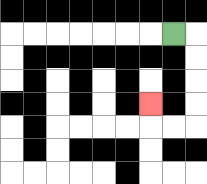{'start': '[7, 1]', 'end': '[6, 4]', 'path_directions': 'R,D,D,D,D,L,L,U', 'path_coordinates': '[[7, 1], [8, 1], [8, 2], [8, 3], [8, 4], [8, 5], [7, 5], [6, 5], [6, 4]]'}